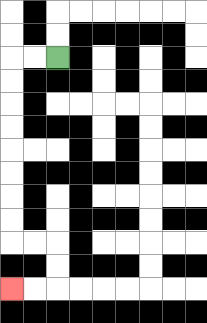{'start': '[2, 2]', 'end': '[0, 12]', 'path_directions': 'L,L,D,D,D,D,D,D,D,D,R,R,D,D,L,L', 'path_coordinates': '[[2, 2], [1, 2], [0, 2], [0, 3], [0, 4], [0, 5], [0, 6], [0, 7], [0, 8], [0, 9], [0, 10], [1, 10], [2, 10], [2, 11], [2, 12], [1, 12], [0, 12]]'}